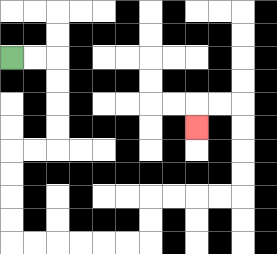{'start': '[0, 2]', 'end': '[8, 5]', 'path_directions': 'R,R,D,D,D,D,L,L,D,D,D,D,R,R,R,R,R,R,U,U,R,R,R,R,U,U,U,U,L,L,D', 'path_coordinates': '[[0, 2], [1, 2], [2, 2], [2, 3], [2, 4], [2, 5], [2, 6], [1, 6], [0, 6], [0, 7], [0, 8], [0, 9], [0, 10], [1, 10], [2, 10], [3, 10], [4, 10], [5, 10], [6, 10], [6, 9], [6, 8], [7, 8], [8, 8], [9, 8], [10, 8], [10, 7], [10, 6], [10, 5], [10, 4], [9, 4], [8, 4], [8, 5]]'}